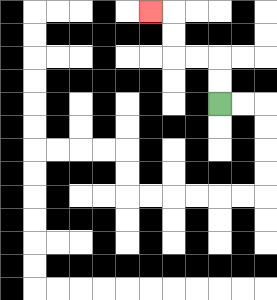{'start': '[9, 4]', 'end': '[6, 0]', 'path_directions': 'U,U,L,L,U,U,L', 'path_coordinates': '[[9, 4], [9, 3], [9, 2], [8, 2], [7, 2], [7, 1], [7, 0], [6, 0]]'}